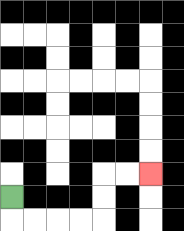{'start': '[0, 8]', 'end': '[6, 7]', 'path_directions': 'D,R,R,R,R,U,U,R,R', 'path_coordinates': '[[0, 8], [0, 9], [1, 9], [2, 9], [3, 9], [4, 9], [4, 8], [4, 7], [5, 7], [6, 7]]'}